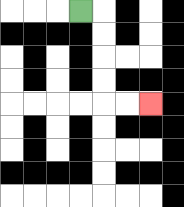{'start': '[3, 0]', 'end': '[6, 4]', 'path_directions': 'R,D,D,D,D,R,R', 'path_coordinates': '[[3, 0], [4, 0], [4, 1], [4, 2], [4, 3], [4, 4], [5, 4], [6, 4]]'}